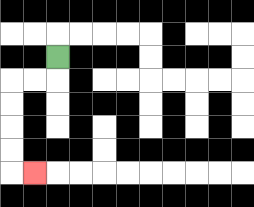{'start': '[2, 2]', 'end': '[1, 7]', 'path_directions': 'D,L,L,D,D,D,D,R', 'path_coordinates': '[[2, 2], [2, 3], [1, 3], [0, 3], [0, 4], [0, 5], [0, 6], [0, 7], [1, 7]]'}